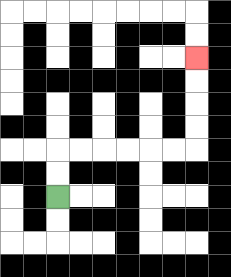{'start': '[2, 8]', 'end': '[8, 2]', 'path_directions': 'U,U,R,R,R,R,R,R,U,U,U,U', 'path_coordinates': '[[2, 8], [2, 7], [2, 6], [3, 6], [4, 6], [5, 6], [6, 6], [7, 6], [8, 6], [8, 5], [8, 4], [8, 3], [8, 2]]'}